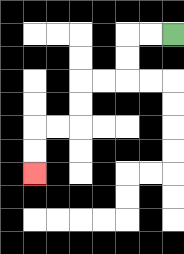{'start': '[7, 1]', 'end': '[1, 7]', 'path_directions': 'L,L,D,D,L,L,D,D,L,L,D,D', 'path_coordinates': '[[7, 1], [6, 1], [5, 1], [5, 2], [5, 3], [4, 3], [3, 3], [3, 4], [3, 5], [2, 5], [1, 5], [1, 6], [1, 7]]'}